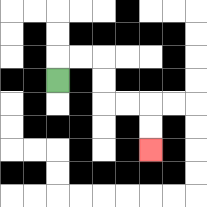{'start': '[2, 3]', 'end': '[6, 6]', 'path_directions': 'U,R,R,D,D,R,R,D,D', 'path_coordinates': '[[2, 3], [2, 2], [3, 2], [4, 2], [4, 3], [4, 4], [5, 4], [6, 4], [6, 5], [6, 6]]'}